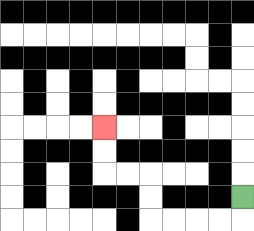{'start': '[10, 8]', 'end': '[4, 5]', 'path_directions': 'D,L,L,L,L,U,U,L,L,U,U', 'path_coordinates': '[[10, 8], [10, 9], [9, 9], [8, 9], [7, 9], [6, 9], [6, 8], [6, 7], [5, 7], [4, 7], [4, 6], [4, 5]]'}